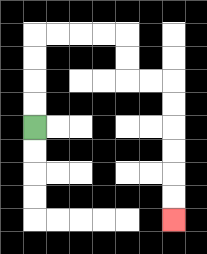{'start': '[1, 5]', 'end': '[7, 9]', 'path_directions': 'U,U,U,U,R,R,R,R,D,D,R,R,D,D,D,D,D,D', 'path_coordinates': '[[1, 5], [1, 4], [1, 3], [1, 2], [1, 1], [2, 1], [3, 1], [4, 1], [5, 1], [5, 2], [5, 3], [6, 3], [7, 3], [7, 4], [7, 5], [7, 6], [7, 7], [7, 8], [7, 9]]'}